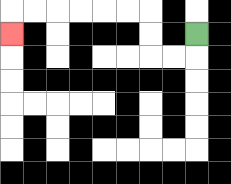{'start': '[8, 1]', 'end': '[0, 1]', 'path_directions': 'D,L,L,U,U,L,L,L,L,L,L,D', 'path_coordinates': '[[8, 1], [8, 2], [7, 2], [6, 2], [6, 1], [6, 0], [5, 0], [4, 0], [3, 0], [2, 0], [1, 0], [0, 0], [0, 1]]'}